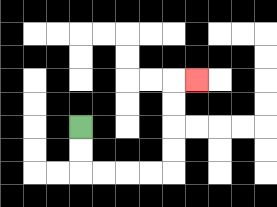{'start': '[3, 5]', 'end': '[8, 3]', 'path_directions': 'D,D,R,R,R,R,U,U,U,U,R', 'path_coordinates': '[[3, 5], [3, 6], [3, 7], [4, 7], [5, 7], [6, 7], [7, 7], [7, 6], [7, 5], [7, 4], [7, 3], [8, 3]]'}